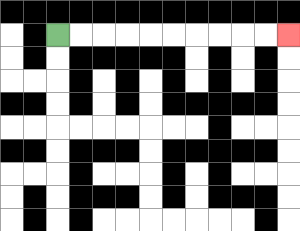{'start': '[2, 1]', 'end': '[12, 1]', 'path_directions': 'R,R,R,R,R,R,R,R,R,R', 'path_coordinates': '[[2, 1], [3, 1], [4, 1], [5, 1], [6, 1], [7, 1], [8, 1], [9, 1], [10, 1], [11, 1], [12, 1]]'}